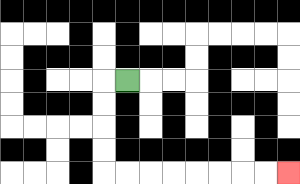{'start': '[5, 3]', 'end': '[12, 7]', 'path_directions': 'L,D,D,D,D,R,R,R,R,R,R,R,R', 'path_coordinates': '[[5, 3], [4, 3], [4, 4], [4, 5], [4, 6], [4, 7], [5, 7], [6, 7], [7, 7], [8, 7], [9, 7], [10, 7], [11, 7], [12, 7]]'}